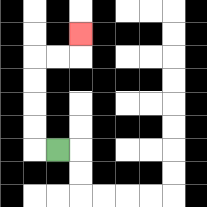{'start': '[2, 6]', 'end': '[3, 1]', 'path_directions': 'L,U,U,U,U,R,R,U', 'path_coordinates': '[[2, 6], [1, 6], [1, 5], [1, 4], [1, 3], [1, 2], [2, 2], [3, 2], [3, 1]]'}